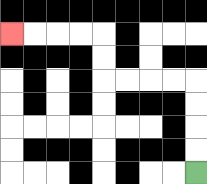{'start': '[8, 7]', 'end': '[0, 1]', 'path_directions': 'U,U,U,U,L,L,L,L,U,U,L,L,L,L', 'path_coordinates': '[[8, 7], [8, 6], [8, 5], [8, 4], [8, 3], [7, 3], [6, 3], [5, 3], [4, 3], [4, 2], [4, 1], [3, 1], [2, 1], [1, 1], [0, 1]]'}